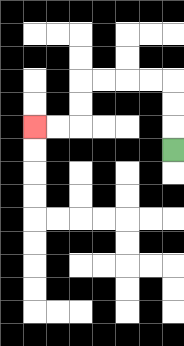{'start': '[7, 6]', 'end': '[1, 5]', 'path_directions': 'U,U,U,L,L,L,L,D,D,L,L', 'path_coordinates': '[[7, 6], [7, 5], [7, 4], [7, 3], [6, 3], [5, 3], [4, 3], [3, 3], [3, 4], [3, 5], [2, 5], [1, 5]]'}